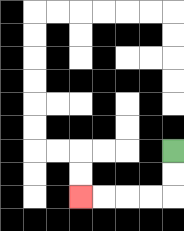{'start': '[7, 6]', 'end': '[3, 8]', 'path_directions': 'D,D,L,L,L,L', 'path_coordinates': '[[7, 6], [7, 7], [7, 8], [6, 8], [5, 8], [4, 8], [3, 8]]'}